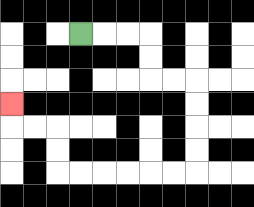{'start': '[3, 1]', 'end': '[0, 4]', 'path_directions': 'R,R,R,D,D,R,R,D,D,D,D,L,L,L,L,L,L,U,U,L,L,U', 'path_coordinates': '[[3, 1], [4, 1], [5, 1], [6, 1], [6, 2], [6, 3], [7, 3], [8, 3], [8, 4], [8, 5], [8, 6], [8, 7], [7, 7], [6, 7], [5, 7], [4, 7], [3, 7], [2, 7], [2, 6], [2, 5], [1, 5], [0, 5], [0, 4]]'}